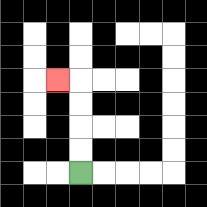{'start': '[3, 7]', 'end': '[2, 3]', 'path_directions': 'U,U,U,U,L', 'path_coordinates': '[[3, 7], [3, 6], [3, 5], [3, 4], [3, 3], [2, 3]]'}